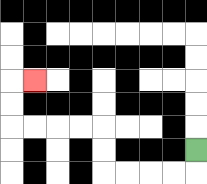{'start': '[8, 6]', 'end': '[1, 3]', 'path_directions': 'D,L,L,L,L,U,U,L,L,L,L,U,U,R', 'path_coordinates': '[[8, 6], [8, 7], [7, 7], [6, 7], [5, 7], [4, 7], [4, 6], [4, 5], [3, 5], [2, 5], [1, 5], [0, 5], [0, 4], [0, 3], [1, 3]]'}